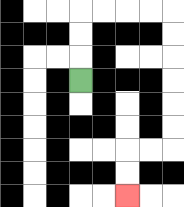{'start': '[3, 3]', 'end': '[5, 8]', 'path_directions': 'U,U,U,R,R,R,R,D,D,D,D,D,D,L,L,D,D', 'path_coordinates': '[[3, 3], [3, 2], [3, 1], [3, 0], [4, 0], [5, 0], [6, 0], [7, 0], [7, 1], [7, 2], [7, 3], [7, 4], [7, 5], [7, 6], [6, 6], [5, 6], [5, 7], [5, 8]]'}